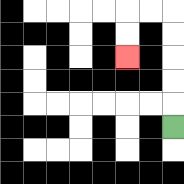{'start': '[7, 5]', 'end': '[5, 2]', 'path_directions': 'U,U,U,U,U,L,L,D,D', 'path_coordinates': '[[7, 5], [7, 4], [7, 3], [7, 2], [7, 1], [7, 0], [6, 0], [5, 0], [5, 1], [5, 2]]'}